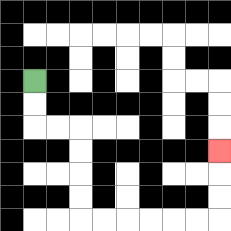{'start': '[1, 3]', 'end': '[9, 6]', 'path_directions': 'D,D,R,R,D,D,D,D,R,R,R,R,R,R,U,U,U', 'path_coordinates': '[[1, 3], [1, 4], [1, 5], [2, 5], [3, 5], [3, 6], [3, 7], [3, 8], [3, 9], [4, 9], [5, 9], [6, 9], [7, 9], [8, 9], [9, 9], [9, 8], [9, 7], [9, 6]]'}